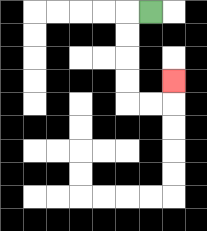{'start': '[6, 0]', 'end': '[7, 3]', 'path_directions': 'L,D,D,D,D,R,R,U', 'path_coordinates': '[[6, 0], [5, 0], [5, 1], [5, 2], [5, 3], [5, 4], [6, 4], [7, 4], [7, 3]]'}